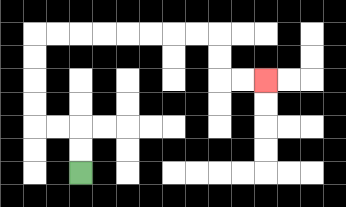{'start': '[3, 7]', 'end': '[11, 3]', 'path_directions': 'U,U,L,L,U,U,U,U,R,R,R,R,R,R,R,R,D,D,R,R', 'path_coordinates': '[[3, 7], [3, 6], [3, 5], [2, 5], [1, 5], [1, 4], [1, 3], [1, 2], [1, 1], [2, 1], [3, 1], [4, 1], [5, 1], [6, 1], [7, 1], [8, 1], [9, 1], [9, 2], [9, 3], [10, 3], [11, 3]]'}